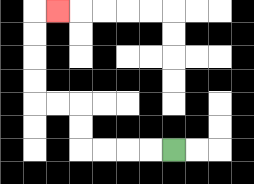{'start': '[7, 6]', 'end': '[2, 0]', 'path_directions': 'L,L,L,L,U,U,L,L,U,U,U,U,R', 'path_coordinates': '[[7, 6], [6, 6], [5, 6], [4, 6], [3, 6], [3, 5], [3, 4], [2, 4], [1, 4], [1, 3], [1, 2], [1, 1], [1, 0], [2, 0]]'}